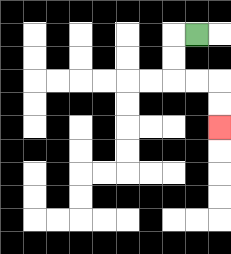{'start': '[8, 1]', 'end': '[9, 5]', 'path_directions': 'L,D,D,R,R,D,D', 'path_coordinates': '[[8, 1], [7, 1], [7, 2], [7, 3], [8, 3], [9, 3], [9, 4], [9, 5]]'}